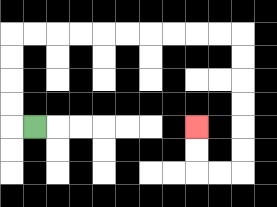{'start': '[1, 5]', 'end': '[8, 5]', 'path_directions': 'L,U,U,U,U,R,R,R,R,R,R,R,R,R,R,D,D,D,D,D,D,L,L,U,U', 'path_coordinates': '[[1, 5], [0, 5], [0, 4], [0, 3], [0, 2], [0, 1], [1, 1], [2, 1], [3, 1], [4, 1], [5, 1], [6, 1], [7, 1], [8, 1], [9, 1], [10, 1], [10, 2], [10, 3], [10, 4], [10, 5], [10, 6], [10, 7], [9, 7], [8, 7], [8, 6], [8, 5]]'}